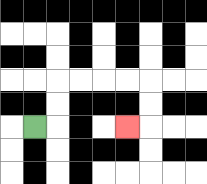{'start': '[1, 5]', 'end': '[5, 5]', 'path_directions': 'R,U,U,R,R,R,R,D,D,L', 'path_coordinates': '[[1, 5], [2, 5], [2, 4], [2, 3], [3, 3], [4, 3], [5, 3], [6, 3], [6, 4], [6, 5], [5, 5]]'}